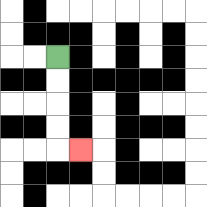{'start': '[2, 2]', 'end': '[3, 6]', 'path_directions': 'D,D,D,D,R', 'path_coordinates': '[[2, 2], [2, 3], [2, 4], [2, 5], [2, 6], [3, 6]]'}